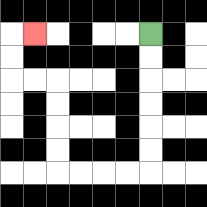{'start': '[6, 1]', 'end': '[1, 1]', 'path_directions': 'D,D,D,D,D,D,L,L,L,L,U,U,U,U,L,L,U,U,R', 'path_coordinates': '[[6, 1], [6, 2], [6, 3], [6, 4], [6, 5], [6, 6], [6, 7], [5, 7], [4, 7], [3, 7], [2, 7], [2, 6], [2, 5], [2, 4], [2, 3], [1, 3], [0, 3], [0, 2], [0, 1], [1, 1]]'}